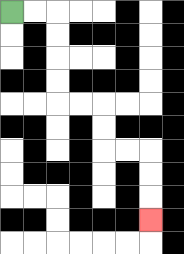{'start': '[0, 0]', 'end': '[6, 9]', 'path_directions': 'R,R,D,D,D,D,R,R,D,D,R,R,D,D,D', 'path_coordinates': '[[0, 0], [1, 0], [2, 0], [2, 1], [2, 2], [2, 3], [2, 4], [3, 4], [4, 4], [4, 5], [4, 6], [5, 6], [6, 6], [6, 7], [6, 8], [6, 9]]'}